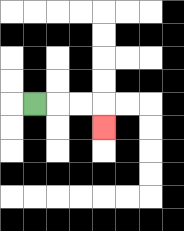{'start': '[1, 4]', 'end': '[4, 5]', 'path_directions': 'R,R,R,D', 'path_coordinates': '[[1, 4], [2, 4], [3, 4], [4, 4], [4, 5]]'}